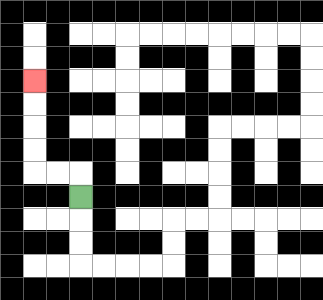{'start': '[3, 8]', 'end': '[1, 3]', 'path_directions': 'U,L,L,U,U,U,U', 'path_coordinates': '[[3, 8], [3, 7], [2, 7], [1, 7], [1, 6], [1, 5], [1, 4], [1, 3]]'}